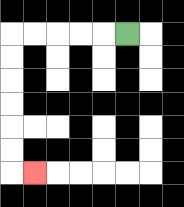{'start': '[5, 1]', 'end': '[1, 7]', 'path_directions': 'L,L,L,L,L,D,D,D,D,D,D,R', 'path_coordinates': '[[5, 1], [4, 1], [3, 1], [2, 1], [1, 1], [0, 1], [0, 2], [0, 3], [0, 4], [0, 5], [0, 6], [0, 7], [1, 7]]'}